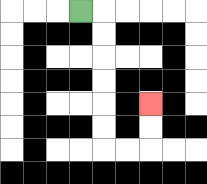{'start': '[3, 0]', 'end': '[6, 4]', 'path_directions': 'R,D,D,D,D,D,D,R,R,U,U', 'path_coordinates': '[[3, 0], [4, 0], [4, 1], [4, 2], [4, 3], [4, 4], [4, 5], [4, 6], [5, 6], [6, 6], [6, 5], [6, 4]]'}